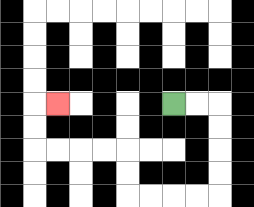{'start': '[7, 4]', 'end': '[2, 4]', 'path_directions': 'R,R,D,D,D,D,L,L,L,L,U,U,L,L,L,L,U,U,R', 'path_coordinates': '[[7, 4], [8, 4], [9, 4], [9, 5], [9, 6], [9, 7], [9, 8], [8, 8], [7, 8], [6, 8], [5, 8], [5, 7], [5, 6], [4, 6], [3, 6], [2, 6], [1, 6], [1, 5], [1, 4], [2, 4]]'}